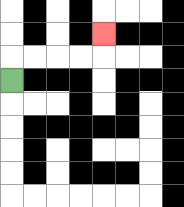{'start': '[0, 3]', 'end': '[4, 1]', 'path_directions': 'U,R,R,R,R,U', 'path_coordinates': '[[0, 3], [0, 2], [1, 2], [2, 2], [3, 2], [4, 2], [4, 1]]'}